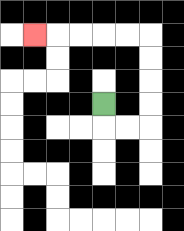{'start': '[4, 4]', 'end': '[1, 1]', 'path_directions': 'D,R,R,U,U,U,U,L,L,L,L,L', 'path_coordinates': '[[4, 4], [4, 5], [5, 5], [6, 5], [6, 4], [6, 3], [6, 2], [6, 1], [5, 1], [4, 1], [3, 1], [2, 1], [1, 1]]'}